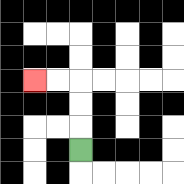{'start': '[3, 6]', 'end': '[1, 3]', 'path_directions': 'U,U,U,L,L', 'path_coordinates': '[[3, 6], [3, 5], [3, 4], [3, 3], [2, 3], [1, 3]]'}